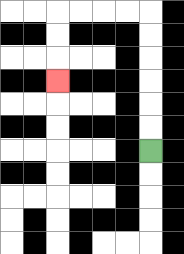{'start': '[6, 6]', 'end': '[2, 3]', 'path_directions': 'U,U,U,U,U,U,L,L,L,L,D,D,D', 'path_coordinates': '[[6, 6], [6, 5], [6, 4], [6, 3], [6, 2], [6, 1], [6, 0], [5, 0], [4, 0], [3, 0], [2, 0], [2, 1], [2, 2], [2, 3]]'}